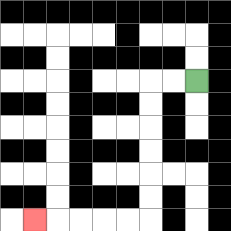{'start': '[8, 3]', 'end': '[1, 9]', 'path_directions': 'L,L,D,D,D,D,D,D,L,L,L,L,L', 'path_coordinates': '[[8, 3], [7, 3], [6, 3], [6, 4], [6, 5], [6, 6], [6, 7], [6, 8], [6, 9], [5, 9], [4, 9], [3, 9], [2, 9], [1, 9]]'}